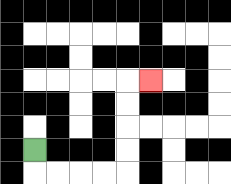{'start': '[1, 6]', 'end': '[6, 3]', 'path_directions': 'D,R,R,R,R,U,U,U,U,R', 'path_coordinates': '[[1, 6], [1, 7], [2, 7], [3, 7], [4, 7], [5, 7], [5, 6], [5, 5], [5, 4], [5, 3], [6, 3]]'}